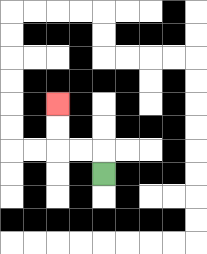{'start': '[4, 7]', 'end': '[2, 4]', 'path_directions': 'U,L,L,U,U', 'path_coordinates': '[[4, 7], [4, 6], [3, 6], [2, 6], [2, 5], [2, 4]]'}